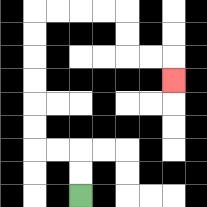{'start': '[3, 8]', 'end': '[7, 3]', 'path_directions': 'U,U,L,L,U,U,U,U,U,U,R,R,R,R,D,D,R,R,D', 'path_coordinates': '[[3, 8], [3, 7], [3, 6], [2, 6], [1, 6], [1, 5], [1, 4], [1, 3], [1, 2], [1, 1], [1, 0], [2, 0], [3, 0], [4, 0], [5, 0], [5, 1], [5, 2], [6, 2], [7, 2], [7, 3]]'}